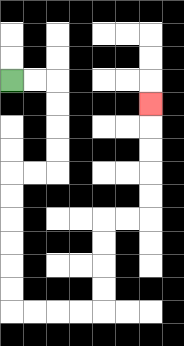{'start': '[0, 3]', 'end': '[6, 4]', 'path_directions': 'R,R,D,D,D,D,L,L,D,D,D,D,D,D,R,R,R,R,U,U,U,U,R,R,U,U,U,U,U', 'path_coordinates': '[[0, 3], [1, 3], [2, 3], [2, 4], [2, 5], [2, 6], [2, 7], [1, 7], [0, 7], [0, 8], [0, 9], [0, 10], [0, 11], [0, 12], [0, 13], [1, 13], [2, 13], [3, 13], [4, 13], [4, 12], [4, 11], [4, 10], [4, 9], [5, 9], [6, 9], [6, 8], [6, 7], [6, 6], [6, 5], [6, 4]]'}